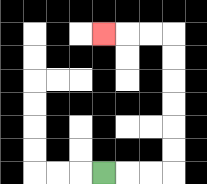{'start': '[4, 7]', 'end': '[4, 1]', 'path_directions': 'R,R,R,U,U,U,U,U,U,L,L,L', 'path_coordinates': '[[4, 7], [5, 7], [6, 7], [7, 7], [7, 6], [7, 5], [7, 4], [7, 3], [7, 2], [7, 1], [6, 1], [5, 1], [4, 1]]'}